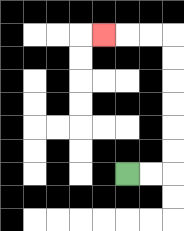{'start': '[5, 7]', 'end': '[4, 1]', 'path_directions': 'R,R,U,U,U,U,U,U,L,L,L', 'path_coordinates': '[[5, 7], [6, 7], [7, 7], [7, 6], [7, 5], [7, 4], [7, 3], [7, 2], [7, 1], [6, 1], [5, 1], [4, 1]]'}